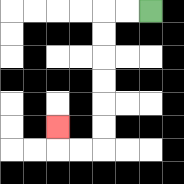{'start': '[6, 0]', 'end': '[2, 5]', 'path_directions': 'L,L,D,D,D,D,D,D,L,L,U', 'path_coordinates': '[[6, 0], [5, 0], [4, 0], [4, 1], [4, 2], [4, 3], [4, 4], [4, 5], [4, 6], [3, 6], [2, 6], [2, 5]]'}